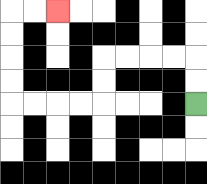{'start': '[8, 4]', 'end': '[2, 0]', 'path_directions': 'U,U,L,L,L,L,D,D,L,L,L,L,U,U,U,U,R,R', 'path_coordinates': '[[8, 4], [8, 3], [8, 2], [7, 2], [6, 2], [5, 2], [4, 2], [4, 3], [4, 4], [3, 4], [2, 4], [1, 4], [0, 4], [0, 3], [0, 2], [0, 1], [0, 0], [1, 0], [2, 0]]'}